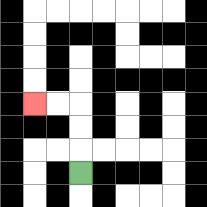{'start': '[3, 7]', 'end': '[1, 4]', 'path_directions': 'U,U,U,L,L', 'path_coordinates': '[[3, 7], [3, 6], [3, 5], [3, 4], [2, 4], [1, 4]]'}